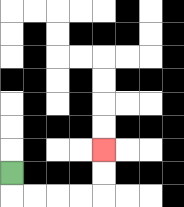{'start': '[0, 7]', 'end': '[4, 6]', 'path_directions': 'D,R,R,R,R,U,U', 'path_coordinates': '[[0, 7], [0, 8], [1, 8], [2, 8], [3, 8], [4, 8], [4, 7], [4, 6]]'}